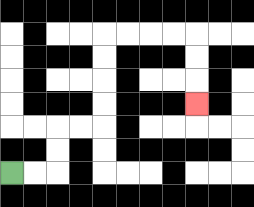{'start': '[0, 7]', 'end': '[8, 4]', 'path_directions': 'R,R,U,U,R,R,U,U,U,U,R,R,R,R,D,D,D', 'path_coordinates': '[[0, 7], [1, 7], [2, 7], [2, 6], [2, 5], [3, 5], [4, 5], [4, 4], [4, 3], [4, 2], [4, 1], [5, 1], [6, 1], [7, 1], [8, 1], [8, 2], [8, 3], [8, 4]]'}